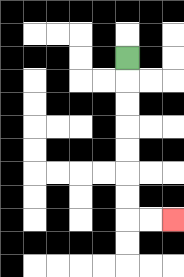{'start': '[5, 2]', 'end': '[7, 9]', 'path_directions': 'D,D,D,D,D,D,D,R,R', 'path_coordinates': '[[5, 2], [5, 3], [5, 4], [5, 5], [5, 6], [5, 7], [5, 8], [5, 9], [6, 9], [7, 9]]'}